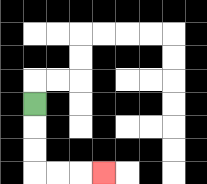{'start': '[1, 4]', 'end': '[4, 7]', 'path_directions': 'D,D,D,R,R,R', 'path_coordinates': '[[1, 4], [1, 5], [1, 6], [1, 7], [2, 7], [3, 7], [4, 7]]'}